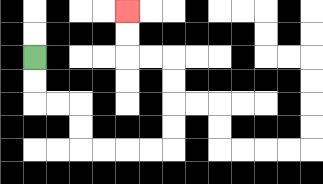{'start': '[1, 2]', 'end': '[5, 0]', 'path_directions': 'D,D,R,R,D,D,R,R,R,R,U,U,U,U,L,L,U,U', 'path_coordinates': '[[1, 2], [1, 3], [1, 4], [2, 4], [3, 4], [3, 5], [3, 6], [4, 6], [5, 6], [6, 6], [7, 6], [7, 5], [7, 4], [7, 3], [7, 2], [6, 2], [5, 2], [5, 1], [5, 0]]'}